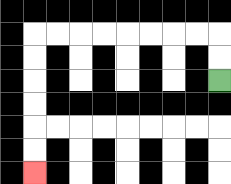{'start': '[9, 3]', 'end': '[1, 7]', 'path_directions': 'U,U,L,L,L,L,L,L,L,L,D,D,D,D,D,D', 'path_coordinates': '[[9, 3], [9, 2], [9, 1], [8, 1], [7, 1], [6, 1], [5, 1], [4, 1], [3, 1], [2, 1], [1, 1], [1, 2], [1, 3], [1, 4], [1, 5], [1, 6], [1, 7]]'}